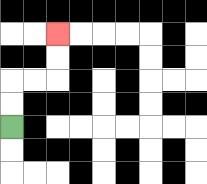{'start': '[0, 5]', 'end': '[2, 1]', 'path_directions': 'U,U,R,R,U,U', 'path_coordinates': '[[0, 5], [0, 4], [0, 3], [1, 3], [2, 3], [2, 2], [2, 1]]'}